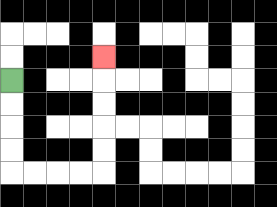{'start': '[0, 3]', 'end': '[4, 2]', 'path_directions': 'D,D,D,D,R,R,R,R,U,U,U,U,U', 'path_coordinates': '[[0, 3], [0, 4], [0, 5], [0, 6], [0, 7], [1, 7], [2, 7], [3, 7], [4, 7], [4, 6], [4, 5], [4, 4], [4, 3], [4, 2]]'}